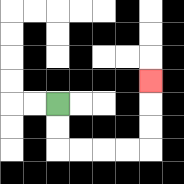{'start': '[2, 4]', 'end': '[6, 3]', 'path_directions': 'D,D,R,R,R,R,U,U,U', 'path_coordinates': '[[2, 4], [2, 5], [2, 6], [3, 6], [4, 6], [5, 6], [6, 6], [6, 5], [6, 4], [6, 3]]'}